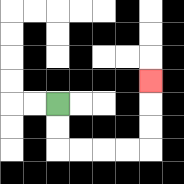{'start': '[2, 4]', 'end': '[6, 3]', 'path_directions': 'D,D,R,R,R,R,U,U,U', 'path_coordinates': '[[2, 4], [2, 5], [2, 6], [3, 6], [4, 6], [5, 6], [6, 6], [6, 5], [6, 4], [6, 3]]'}